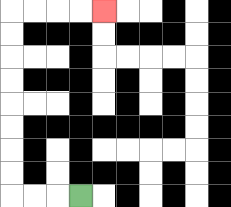{'start': '[3, 8]', 'end': '[4, 0]', 'path_directions': 'L,L,L,U,U,U,U,U,U,U,U,R,R,R,R', 'path_coordinates': '[[3, 8], [2, 8], [1, 8], [0, 8], [0, 7], [0, 6], [0, 5], [0, 4], [0, 3], [0, 2], [0, 1], [0, 0], [1, 0], [2, 0], [3, 0], [4, 0]]'}